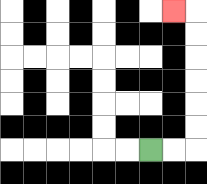{'start': '[6, 6]', 'end': '[7, 0]', 'path_directions': 'R,R,U,U,U,U,U,U,L', 'path_coordinates': '[[6, 6], [7, 6], [8, 6], [8, 5], [8, 4], [8, 3], [8, 2], [8, 1], [8, 0], [7, 0]]'}